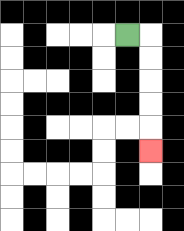{'start': '[5, 1]', 'end': '[6, 6]', 'path_directions': 'R,D,D,D,D,D', 'path_coordinates': '[[5, 1], [6, 1], [6, 2], [6, 3], [6, 4], [6, 5], [6, 6]]'}